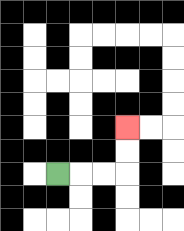{'start': '[2, 7]', 'end': '[5, 5]', 'path_directions': 'R,R,R,U,U', 'path_coordinates': '[[2, 7], [3, 7], [4, 7], [5, 7], [5, 6], [5, 5]]'}